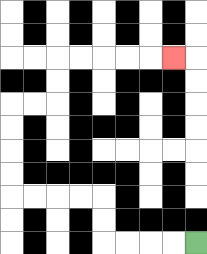{'start': '[8, 10]', 'end': '[7, 2]', 'path_directions': 'L,L,L,L,U,U,L,L,L,L,U,U,U,U,R,R,U,U,R,R,R,R,R', 'path_coordinates': '[[8, 10], [7, 10], [6, 10], [5, 10], [4, 10], [4, 9], [4, 8], [3, 8], [2, 8], [1, 8], [0, 8], [0, 7], [0, 6], [0, 5], [0, 4], [1, 4], [2, 4], [2, 3], [2, 2], [3, 2], [4, 2], [5, 2], [6, 2], [7, 2]]'}